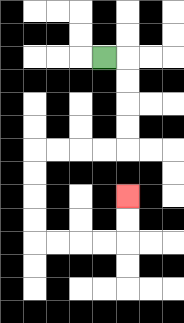{'start': '[4, 2]', 'end': '[5, 8]', 'path_directions': 'R,D,D,D,D,L,L,L,L,D,D,D,D,R,R,R,R,U,U', 'path_coordinates': '[[4, 2], [5, 2], [5, 3], [5, 4], [5, 5], [5, 6], [4, 6], [3, 6], [2, 6], [1, 6], [1, 7], [1, 8], [1, 9], [1, 10], [2, 10], [3, 10], [4, 10], [5, 10], [5, 9], [5, 8]]'}